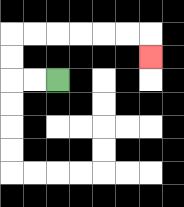{'start': '[2, 3]', 'end': '[6, 2]', 'path_directions': 'L,L,U,U,R,R,R,R,R,R,D', 'path_coordinates': '[[2, 3], [1, 3], [0, 3], [0, 2], [0, 1], [1, 1], [2, 1], [3, 1], [4, 1], [5, 1], [6, 1], [6, 2]]'}